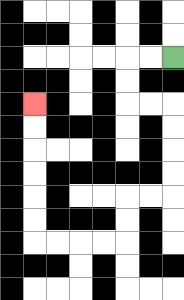{'start': '[7, 2]', 'end': '[1, 4]', 'path_directions': 'L,L,D,D,R,R,D,D,D,D,L,L,D,D,L,L,L,L,U,U,U,U,U,U', 'path_coordinates': '[[7, 2], [6, 2], [5, 2], [5, 3], [5, 4], [6, 4], [7, 4], [7, 5], [7, 6], [7, 7], [7, 8], [6, 8], [5, 8], [5, 9], [5, 10], [4, 10], [3, 10], [2, 10], [1, 10], [1, 9], [1, 8], [1, 7], [1, 6], [1, 5], [1, 4]]'}